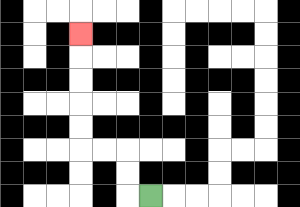{'start': '[6, 8]', 'end': '[3, 1]', 'path_directions': 'L,U,U,L,L,U,U,U,U,U', 'path_coordinates': '[[6, 8], [5, 8], [5, 7], [5, 6], [4, 6], [3, 6], [3, 5], [3, 4], [3, 3], [3, 2], [3, 1]]'}